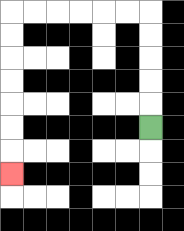{'start': '[6, 5]', 'end': '[0, 7]', 'path_directions': 'U,U,U,U,U,L,L,L,L,L,L,D,D,D,D,D,D,D', 'path_coordinates': '[[6, 5], [6, 4], [6, 3], [6, 2], [6, 1], [6, 0], [5, 0], [4, 0], [3, 0], [2, 0], [1, 0], [0, 0], [0, 1], [0, 2], [0, 3], [0, 4], [0, 5], [0, 6], [0, 7]]'}